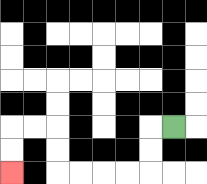{'start': '[7, 5]', 'end': '[0, 7]', 'path_directions': 'L,D,D,L,L,L,L,U,U,L,L,D,D', 'path_coordinates': '[[7, 5], [6, 5], [6, 6], [6, 7], [5, 7], [4, 7], [3, 7], [2, 7], [2, 6], [2, 5], [1, 5], [0, 5], [0, 6], [0, 7]]'}